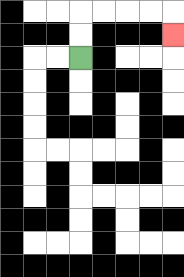{'start': '[3, 2]', 'end': '[7, 1]', 'path_directions': 'U,U,R,R,R,R,D', 'path_coordinates': '[[3, 2], [3, 1], [3, 0], [4, 0], [5, 0], [6, 0], [7, 0], [7, 1]]'}